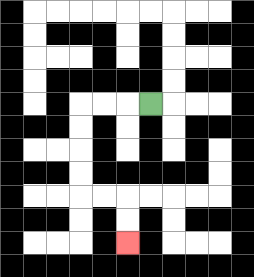{'start': '[6, 4]', 'end': '[5, 10]', 'path_directions': 'L,L,L,D,D,D,D,R,R,D,D', 'path_coordinates': '[[6, 4], [5, 4], [4, 4], [3, 4], [3, 5], [3, 6], [3, 7], [3, 8], [4, 8], [5, 8], [5, 9], [5, 10]]'}